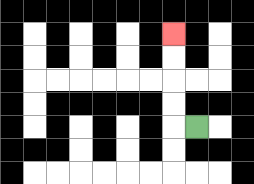{'start': '[8, 5]', 'end': '[7, 1]', 'path_directions': 'L,U,U,U,U', 'path_coordinates': '[[8, 5], [7, 5], [7, 4], [7, 3], [7, 2], [7, 1]]'}